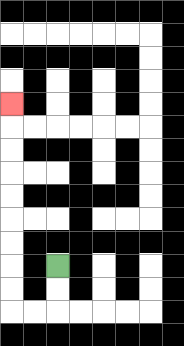{'start': '[2, 11]', 'end': '[0, 4]', 'path_directions': 'D,D,L,L,U,U,U,U,U,U,U,U,U', 'path_coordinates': '[[2, 11], [2, 12], [2, 13], [1, 13], [0, 13], [0, 12], [0, 11], [0, 10], [0, 9], [0, 8], [0, 7], [0, 6], [0, 5], [0, 4]]'}